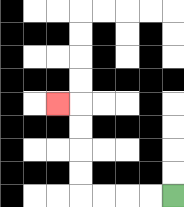{'start': '[7, 8]', 'end': '[2, 4]', 'path_directions': 'L,L,L,L,U,U,U,U,L', 'path_coordinates': '[[7, 8], [6, 8], [5, 8], [4, 8], [3, 8], [3, 7], [3, 6], [3, 5], [3, 4], [2, 4]]'}